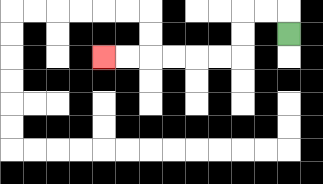{'start': '[12, 1]', 'end': '[4, 2]', 'path_directions': 'U,L,L,D,D,L,L,L,L,L,L', 'path_coordinates': '[[12, 1], [12, 0], [11, 0], [10, 0], [10, 1], [10, 2], [9, 2], [8, 2], [7, 2], [6, 2], [5, 2], [4, 2]]'}